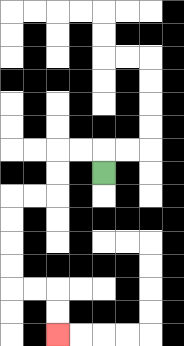{'start': '[4, 7]', 'end': '[2, 14]', 'path_directions': 'U,L,L,D,D,L,L,D,D,D,D,R,R,D,D', 'path_coordinates': '[[4, 7], [4, 6], [3, 6], [2, 6], [2, 7], [2, 8], [1, 8], [0, 8], [0, 9], [0, 10], [0, 11], [0, 12], [1, 12], [2, 12], [2, 13], [2, 14]]'}